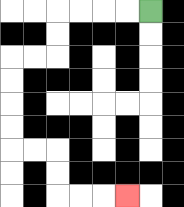{'start': '[6, 0]', 'end': '[5, 8]', 'path_directions': 'L,L,L,L,D,D,L,L,D,D,D,D,R,R,D,D,R,R,R', 'path_coordinates': '[[6, 0], [5, 0], [4, 0], [3, 0], [2, 0], [2, 1], [2, 2], [1, 2], [0, 2], [0, 3], [0, 4], [0, 5], [0, 6], [1, 6], [2, 6], [2, 7], [2, 8], [3, 8], [4, 8], [5, 8]]'}